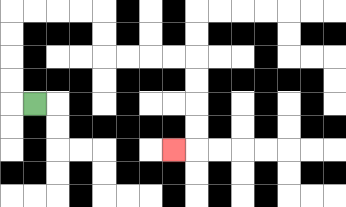{'start': '[1, 4]', 'end': '[7, 6]', 'path_directions': 'L,U,U,U,U,R,R,R,R,D,D,R,R,R,R,D,D,D,D,L', 'path_coordinates': '[[1, 4], [0, 4], [0, 3], [0, 2], [0, 1], [0, 0], [1, 0], [2, 0], [3, 0], [4, 0], [4, 1], [4, 2], [5, 2], [6, 2], [7, 2], [8, 2], [8, 3], [8, 4], [8, 5], [8, 6], [7, 6]]'}